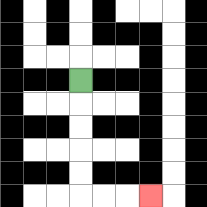{'start': '[3, 3]', 'end': '[6, 8]', 'path_directions': 'D,D,D,D,D,R,R,R', 'path_coordinates': '[[3, 3], [3, 4], [3, 5], [3, 6], [3, 7], [3, 8], [4, 8], [5, 8], [6, 8]]'}